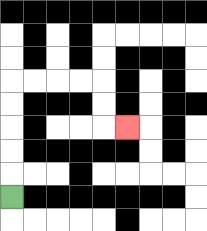{'start': '[0, 8]', 'end': '[5, 5]', 'path_directions': 'U,U,U,U,U,R,R,R,R,D,D,R', 'path_coordinates': '[[0, 8], [0, 7], [0, 6], [0, 5], [0, 4], [0, 3], [1, 3], [2, 3], [3, 3], [4, 3], [4, 4], [4, 5], [5, 5]]'}